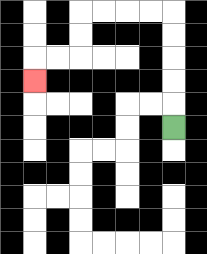{'start': '[7, 5]', 'end': '[1, 3]', 'path_directions': 'U,U,U,U,U,L,L,L,L,D,D,L,L,D', 'path_coordinates': '[[7, 5], [7, 4], [7, 3], [7, 2], [7, 1], [7, 0], [6, 0], [5, 0], [4, 0], [3, 0], [3, 1], [3, 2], [2, 2], [1, 2], [1, 3]]'}